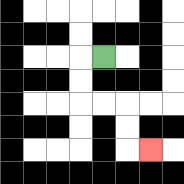{'start': '[4, 2]', 'end': '[6, 6]', 'path_directions': 'L,D,D,R,R,D,D,R', 'path_coordinates': '[[4, 2], [3, 2], [3, 3], [3, 4], [4, 4], [5, 4], [5, 5], [5, 6], [6, 6]]'}